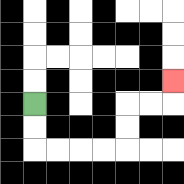{'start': '[1, 4]', 'end': '[7, 3]', 'path_directions': 'D,D,R,R,R,R,U,U,R,R,U', 'path_coordinates': '[[1, 4], [1, 5], [1, 6], [2, 6], [3, 6], [4, 6], [5, 6], [5, 5], [5, 4], [6, 4], [7, 4], [7, 3]]'}